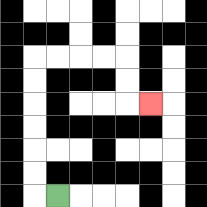{'start': '[2, 8]', 'end': '[6, 4]', 'path_directions': 'L,U,U,U,U,U,U,R,R,R,R,D,D,R', 'path_coordinates': '[[2, 8], [1, 8], [1, 7], [1, 6], [1, 5], [1, 4], [1, 3], [1, 2], [2, 2], [3, 2], [4, 2], [5, 2], [5, 3], [5, 4], [6, 4]]'}